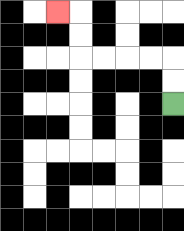{'start': '[7, 4]', 'end': '[2, 0]', 'path_directions': 'U,U,L,L,L,L,U,U,L', 'path_coordinates': '[[7, 4], [7, 3], [7, 2], [6, 2], [5, 2], [4, 2], [3, 2], [3, 1], [3, 0], [2, 0]]'}